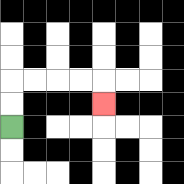{'start': '[0, 5]', 'end': '[4, 4]', 'path_directions': 'U,U,R,R,R,R,D', 'path_coordinates': '[[0, 5], [0, 4], [0, 3], [1, 3], [2, 3], [3, 3], [4, 3], [4, 4]]'}